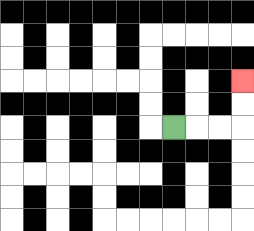{'start': '[7, 5]', 'end': '[10, 3]', 'path_directions': 'R,R,R,U,U', 'path_coordinates': '[[7, 5], [8, 5], [9, 5], [10, 5], [10, 4], [10, 3]]'}